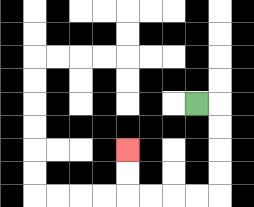{'start': '[8, 4]', 'end': '[5, 6]', 'path_directions': 'R,D,D,D,D,L,L,L,L,U,U', 'path_coordinates': '[[8, 4], [9, 4], [9, 5], [9, 6], [9, 7], [9, 8], [8, 8], [7, 8], [6, 8], [5, 8], [5, 7], [5, 6]]'}